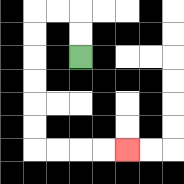{'start': '[3, 2]', 'end': '[5, 6]', 'path_directions': 'U,U,L,L,D,D,D,D,D,D,R,R,R,R', 'path_coordinates': '[[3, 2], [3, 1], [3, 0], [2, 0], [1, 0], [1, 1], [1, 2], [1, 3], [1, 4], [1, 5], [1, 6], [2, 6], [3, 6], [4, 6], [5, 6]]'}